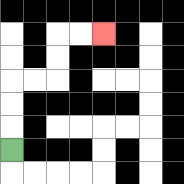{'start': '[0, 6]', 'end': '[4, 1]', 'path_directions': 'U,U,U,R,R,U,U,R,R', 'path_coordinates': '[[0, 6], [0, 5], [0, 4], [0, 3], [1, 3], [2, 3], [2, 2], [2, 1], [3, 1], [4, 1]]'}